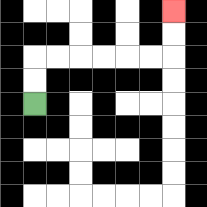{'start': '[1, 4]', 'end': '[7, 0]', 'path_directions': 'U,U,R,R,R,R,R,R,U,U', 'path_coordinates': '[[1, 4], [1, 3], [1, 2], [2, 2], [3, 2], [4, 2], [5, 2], [6, 2], [7, 2], [7, 1], [7, 0]]'}